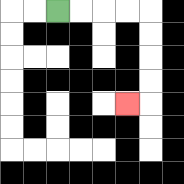{'start': '[2, 0]', 'end': '[5, 4]', 'path_directions': 'R,R,R,R,D,D,D,D,L', 'path_coordinates': '[[2, 0], [3, 0], [4, 0], [5, 0], [6, 0], [6, 1], [6, 2], [6, 3], [6, 4], [5, 4]]'}